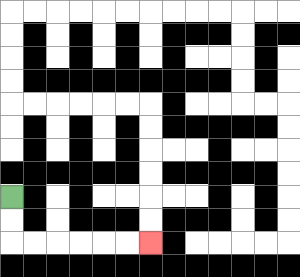{'start': '[0, 8]', 'end': '[6, 10]', 'path_directions': 'D,D,R,R,R,R,R,R', 'path_coordinates': '[[0, 8], [0, 9], [0, 10], [1, 10], [2, 10], [3, 10], [4, 10], [5, 10], [6, 10]]'}